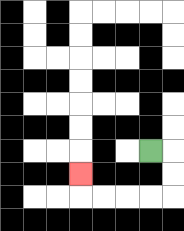{'start': '[6, 6]', 'end': '[3, 7]', 'path_directions': 'R,D,D,L,L,L,L,U', 'path_coordinates': '[[6, 6], [7, 6], [7, 7], [7, 8], [6, 8], [5, 8], [4, 8], [3, 8], [3, 7]]'}